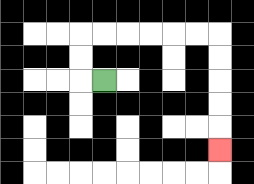{'start': '[4, 3]', 'end': '[9, 6]', 'path_directions': 'L,U,U,R,R,R,R,R,R,D,D,D,D,D', 'path_coordinates': '[[4, 3], [3, 3], [3, 2], [3, 1], [4, 1], [5, 1], [6, 1], [7, 1], [8, 1], [9, 1], [9, 2], [9, 3], [9, 4], [9, 5], [9, 6]]'}